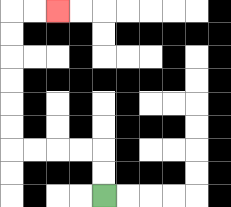{'start': '[4, 8]', 'end': '[2, 0]', 'path_directions': 'U,U,L,L,L,L,U,U,U,U,U,U,R,R', 'path_coordinates': '[[4, 8], [4, 7], [4, 6], [3, 6], [2, 6], [1, 6], [0, 6], [0, 5], [0, 4], [0, 3], [0, 2], [0, 1], [0, 0], [1, 0], [2, 0]]'}